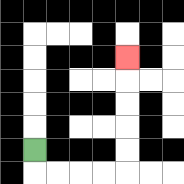{'start': '[1, 6]', 'end': '[5, 2]', 'path_directions': 'D,R,R,R,R,U,U,U,U,U', 'path_coordinates': '[[1, 6], [1, 7], [2, 7], [3, 7], [4, 7], [5, 7], [5, 6], [5, 5], [5, 4], [5, 3], [5, 2]]'}